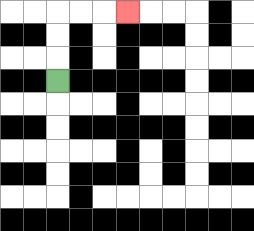{'start': '[2, 3]', 'end': '[5, 0]', 'path_directions': 'U,U,U,R,R,R', 'path_coordinates': '[[2, 3], [2, 2], [2, 1], [2, 0], [3, 0], [4, 0], [5, 0]]'}